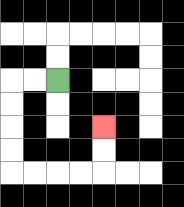{'start': '[2, 3]', 'end': '[4, 5]', 'path_directions': 'L,L,D,D,D,D,R,R,R,R,U,U', 'path_coordinates': '[[2, 3], [1, 3], [0, 3], [0, 4], [0, 5], [0, 6], [0, 7], [1, 7], [2, 7], [3, 7], [4, 7], [4, 6], [4, 5]]'}